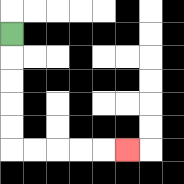{'start': '[0, 1]', 'end': '[5, 6]', 'path_directions': 'D,D,D,D,D,R,R,R,R,R', 'path_coordinates': '[[0, 1], [0, 2], [0, 3], [0, 4], [0, 5], [0, 6], [1, 6], [2, 6], [3, 6], [4, 6], [5, 6]]'}